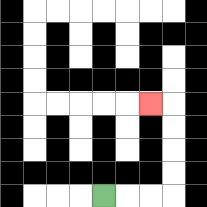{'start': '[4, 8]', 'end': '[6, 4]', 'path_directions': 'R,R,R,U,U,U,U,L', 'path_coordinates': '[[4, 8], [5, 8], [6, 8], [7, 8], [7, 7], [7, 6], [7, 5], [7, 4], [6, 4]]'}